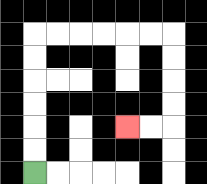{'start': '[1, 7]', 'end': '[5, 5]', 'path_directions': 'U,U,U,U,U,U,R,R,R,R,R,R,D,D,D,D,L,L', 'path_coordinates': '[[1, 7], [1, 6], [1, 5], [1, 4], [1, 3], [1, 2], [1, 1], [2, 1], [3, 1], [4, 1], [5, 1], [6, 1], [7, 1], [7, 2], [7, 3], [7, 4], [7, 5], [6, 5], [5, 5]]'}